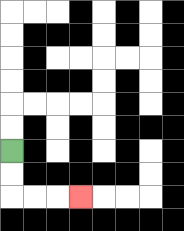{'start': '[0, 6]', 'end': '[3, 8]', 'path_directions': 'D,D,R,R,R', 'path_coordinates': '[[0, 6], [0, 7], [0, 8], [1, 8], [2, 8], [3, 8]]'}